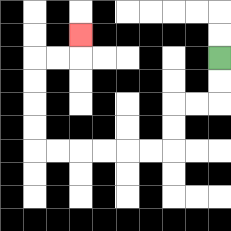{'start': '[9, 2]', 'end': '[3, 1]', 'path_directions': 'D,D,L,L,D,D,L,L,L,L,L,L,U,U,U,U,R,R,U', 'path_coordinates': '[[9, 2], [9, 3], [9, 4], [8, 4], [7, 4], [7, 5], [7, 6], [6, 6], [5, 6], [4, 6], [3, 6], [2, 6], [1, 6], [1, 5], [1, 4], [1, 3], [1, 2], [2, 2], [3, 2], [3, 1]]'}